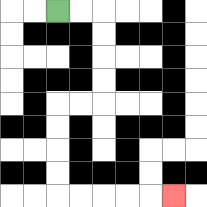{'start': '[2, 0]', 'end': '[7, 8]', 'path_directions': 'R,R,D,D,D,D,L,L,D,D,D,D,R,R,R,R,R', 'path_coordinates': '[[2, 0], [3, 0], [4, 0], [4, 1], [4, 2], [4, 3], [4, 4], [3, 4], [2, 4], [2, 5], [2, 6], [2, 7], [2, 8], [3, 8], [4, 8], [5, 8], [6, 8], [7, 8]]'}